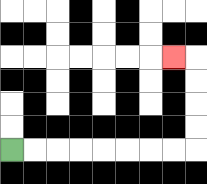{'start': '[0, 6]', 'end': '[7, 2]', 'path_directions': 'R,R,R,R,R,R,R,R,U,U,U,U,L', 'path_coordinates': '[[0, 6], [1, 6], [2, 6], [3, 6], [4, 6], [5, 6], [6, 6], [7, 6], [8, 6], [8, 5], [8, 4], [8, 3], [8, 2], [7, 2]]'}